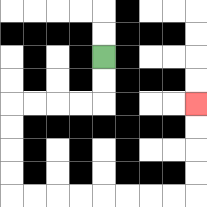{'start': '[4, 2]', 'end': '[8, 4]', 'path_directions': 'D,D,L,L,L,L,D,D,D,D,R,R,R,R,R,R,R,R,U,U,U,U', 'path_coordinates': '[[4, 2], [4, 3], [4, 4], [3, 4], [2, 4], [1, 4], [0, 4], [0, 5], [0, 6], [0, 7], [0, 8], [1, 8], [2, 8], [3, 8], [4, 8], [5, 8], [6, 8], [7, 8], [8, 8], [8, 7], [8, 6], [8, 5], [8, 4]]'}